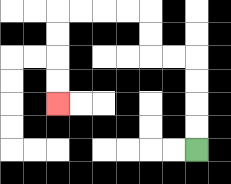{'start': '[8, 6]', 'end': '[2, 4]', 'path_directions': 'U,U,U,U,L,L,U,U,L,L,L,L,D,D,D,D', 'path_coordinates': '[[8, 6], [8, 5], [8, 4], [8, 3], [8, 2], [7, 2], [6, 2], [6, 1], [6, 0], [5, 0], [4, 0], [3, 0], [2, 0], [2, 1], [2, 2], [2, 3], [2, 4]]'}